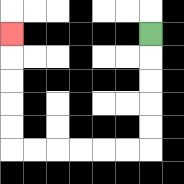{'start': '[6, 1]', 'end': '[0, 1]', 'path_directions': 'D,D,D,D,D,L,L,L,L,L,L,U,U,U,U,U', 'path_coordinates': '[[6, 1], [6, 2], [6, 3], [6, 4], [6, 5], [6, 6], [5, 6], [4, 6], [3, 6], [2, 6], [1, 6], [0, 6], [0, 5], [0, 4], [0, 3], [0, 2], [0, 1]]'}